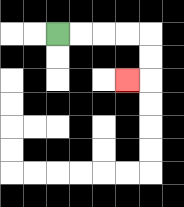{'start': '[2, 1]', 'end': '[5, 3]', 'path_directions': 'R,R,R,R,D,D,L', 'path_coordinates': '[[2, 1], [3, 1], [4, 1], [5, 1], [6, 1], [6, 2], [6, 3], [5, 3]]'}